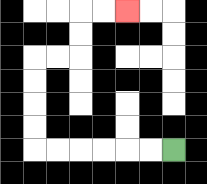{'start': '[7, 6]', 'end': '[5, 0]', 'path_directions': 'L,L,L,L,L,L,U,U,U,U,R,R,U,U,R,R', 'path_coordinates': '[[7, 6], [6, 6], [5, 6], [4, 6], [3, 6], [2, 6], [1, 6], [1, 5], [1, 4], [1, 3], [1, 2], [2, 2], [3, 2], [3, 1], [3, 0], [4, 0], [5, 0]]'}